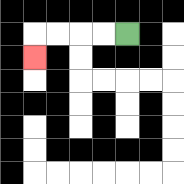{'start': '[5, 1]', 'end': '[1, 2]', 'path_directions': 'L,L,L,L,D', 'path_coordinates': '[[5, 1], [4, 1], [3, 1], [2, 1], [1, 1], [1, 2]]'}